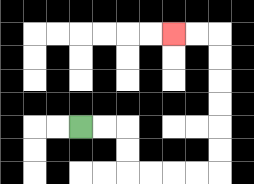{'start': '[3, 5]', 'end': '[7, 1]', 'path_directions': 'R,R,D,D,R,R,R,R,U,U,U,U,U,U,L,L', 'path_coordinates': '[[3, 5], [4, 5], [5, 5], [5, 6], [5, 7], [6, 7], [7, 7], [8, 7], [9, 7], [9, 6], [9, 5], [9, 4], [9, 3], [9, 2], [9, 1], [8, 1], [7, 1]]'}